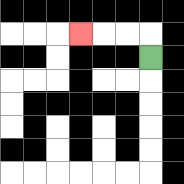{'start': '[6, 2]', 'end': '[3, 1]', 'path_directions': 'U,L,L,L', 'path_coordinates': '[[6, 2], [6, 1], [5, 1], [4, 1], [3, 1]]'}